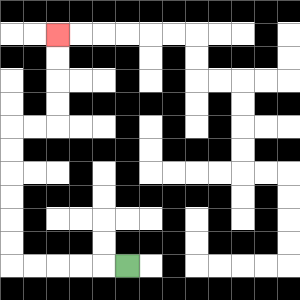{'start': '[5, 11]', 'end': '[2, 1]', 'path_directions': 'L,L,L,L,L,U,U,U,U,U,U,R,R,U,U,U,U', 'path_coordinates': '[[5, 11], [4, 11], [3, 11], [2, 11], [1, 11], [0, 11], [0, 10], [0, 9], [0, 8], [0, 7], [0, 6], [0, 5], [1, 5], [2, 5], [2, 4], [2, 3], [2, 2], [2, 1]]'}